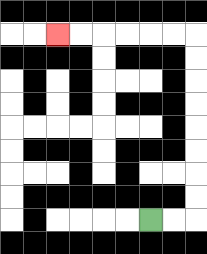{'start': '[6, 9]', 'end': '[2, 1]', 'path_directions': 'R,R,U,U,U,U,U,U,U,U,L,L,L,L,L,L', 'path_coordinates': '[[6, 9], [7, 9], [8, 9], [8, 8], [8, 7], [8, 6], [8, 5], [8, 4], [8, 3], [8, 2], [8, 1], [7, 1], [6, 1], [5, 1], [4, 1], [3, 1], [2, 1]]'}